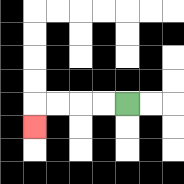{'start': '[5, 4]', 'end': '[1, 5]', 'path_directions': 'L,L,L,L,D', 'path_coordinates': '[[5, 4], [4, 4], [3, 4], [2, 4], [1, 4], [1, 5]]'}